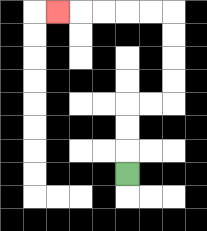{'start': '[5, 7]', 'end': '[2, 0]', 'path_directions': 'U,U,U,R,R,U,U,U,U,L,L,L,L,L', 'path_coordinates': '[[5, 7], [5, 6], [5, 5], [5, 4], [6, 4], [7, 4], [7, 3], [7, 2], [7, 1], [7, 0], [6, 0], [5, 0], [4, 0], [3, 0], [2, 0]]'}